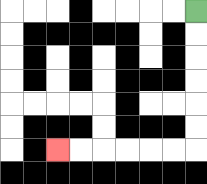{'start': '[8, 0]', 'end': '[2, 6]', 'path_directions': 'D,D,D,D,D,D,L,L,L,L,L,L', 'path_coordinates': '[[8, 0], [8, 1], [8, 2], [8, 3], [8, 4], [8, 5], [8, 6], [7, 6], [6, 6], [5, 6], [4, 6], [3, 6], [2, 6]]'}